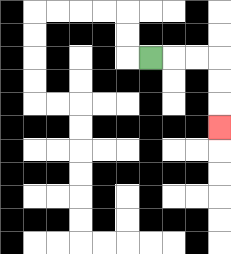{'start': '[6, 2]', 'end': '[9, 5]', 'path_directions': 'R,R,R,D,D,D', 'path_coordinates': '[[6, 2], [7, 2], [8, 2], [9, 2], [9, 3], [9, 4], [9, 5]]'}